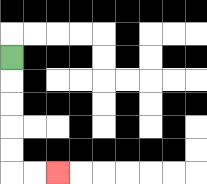{'start': '[0, 2]', 'end': '[2, 7]', 'path_directions': 'D,D,D,D,D,R,R', 'path_coordinates': '[[0, 2], [0, 3], [0, 4], [0, 5], [0, 6], [0, 7], [1, 7], [2, 7]]'}